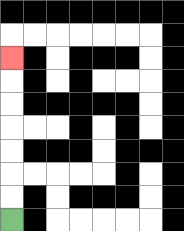{'start': '[0, 9]', 'end': '[0, 2]', 'path_directions': 'U,U,U,U,U,U,U', 'path_coordinates': '[[0, 9], [0, 8], [0, 7], [0, 6], [0, 5], [0, 4], [0, 3], [0, 2]]'}